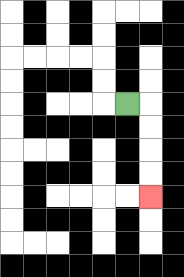{'start': '[5, 4]', 'end': '[6, 8]', 'path_directions': 'R,D,D,D,D', 'path_coordinates': '[[5, 4], [6, 4], [6, 5], [6, 6], [6, 7], [6, 8]]'}